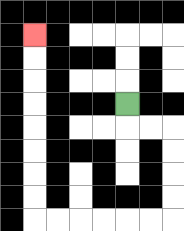{'start': '[5, 4]', 'end': '[1, 1]', 'path_directions': 'D,R,R,D,D,D,D,L,L,L,L,L,L,U,U,U,U,U,U,U,U', 'path_coordinates': '[[5, 4], [5, 5], [6, 5], [7, 5], [7, 6], [7, 7], [7, 8], [7, 9], [6, 9], [5, 9], [4, 9], [3, 9], [2, 9], [1, 9], [1, 8], [1, 7], [1, 6], [1, 5], [1, 4], [1, 3], [1, 2], [1, 1]]'}